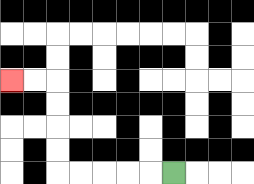{'start': '[7, 7]', 'end': '[0, 3]', 'path_directions': 'L,L,L,L,L,U,U,U,U,L,L', 'path_coordinates': '[[7, 7], [6, 7], [5, 7], [4, 7], [3, 7], [2, 7], [2, 6], [2, 5], [2, 4], [2, 3], [1, 3], [0, 3]]'}